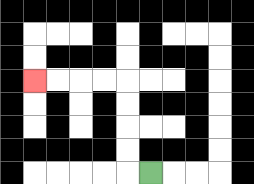{'start': '[6, 7]', 'end': '[1, 3]', 'path_directions': 'L,U,U,U,U,L,L,L,L', 'path_coordinates': '[[6, 7], [5, 7], [5, 6], [5, 5], [5, 4], [5, 3], [4, 3], [3, 3], [2, 3], [1, 3]]'}